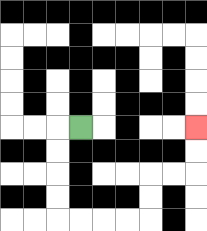{'start': '[3, 5]', 'end': '[8, 5]', 'path_directions': 'L,D,D,D,D,R,R,R,R,U,U,R,R,U,U', 'path_coordinates': '[[3, 5], [2, 5], [2, 6], [2, 7], [2, 8], [2, 9], [3, 9], [4, 9], [5, 9], [6, 9], [6, 8], [6, 7], [7, 7], [8, 7], [8, 6], [8, 5]]'}